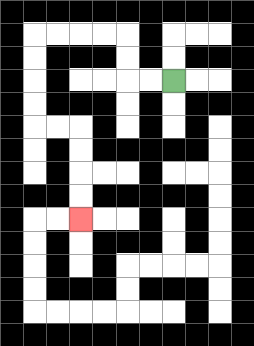{'start': '[7, 3]', 'end': '[3, 9]', 'path_directions': 'L,L,U,U,L,L,L,L,D,D,D,D,R,R,D,D,D,D', 'path_coordinates': '[[7, 3], [6, 3], [5, 3], [5, 2], [5, 1], [4, 1], [3, 1], [2, 1], [1, 1], [1, 2], [1, 3], [1, 4], [1, 5], [2, 5], [3, 5], [3, 6], [3, 7], [3, 8], [3, 9]]'}